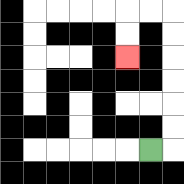{'start': '[6, 6]', 'end': '[5, 2]', 'path_directions': 'R,U,U,U,U,U,U,L,L,D,D', 'path_coordinates': '[[6, 6], [7, 6], [7, 5], [7, 4], [7, 3], [7, 2], [7, 1], [7, 0], [6, 0], [5, 0], [5, 1], [5, 2]]'}